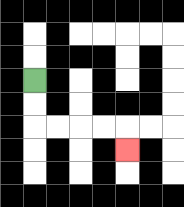{'start': '[1, 3]', 'end': '[5, 6]', 'path_directions': 'D,D,R,R,R,R,D', 'path_coordinates': '[[1, 3], [1, 4], [1, 5], [2, 5], [3, 5], [4, 5], [5, 5], [5, 6]]'}